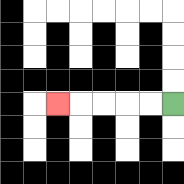{'start': '[7, 4]', 'end': '[2, 4]', 'path_directions': 'L,L,L,L,L', 'path_coordinates': '[[7, 4], [6, 4], [5, 4], [4, 4], [3, 4], [2, 4]]'}